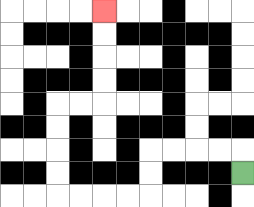{'start': '[10, 7]', 'end': '[4, 0]', 'path_directions': 'U,L,L,L,L,D,D,L,L,L,L,U,U,U,U,R,R,U,U,U,U', 'path_coordinates': '[[10, 7], [10, 6], [9, 6], [8, 6], [7, 6], [6, 6], [6, 7], [6, 8], [5, 8], [4, 8], [3, 8], [2, 8], [2, 7], [2, 6], [2, 5], [2, 4], [3, 4], [4, 4], [4, 3], [4, 2], [4, 1], [4, 0]]'}